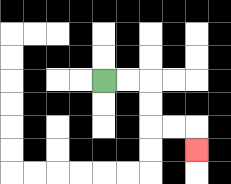{'start': '[4, 3]', 'end': '[8, 6]', 'path_directions': 'R,R,D,D,R,R,D', 'path_coordinates': '[[4, 3], [5, 3], [6, 3], [6, 4], [6, 5], [7, 5], [8, 5], [8, 6]]'}